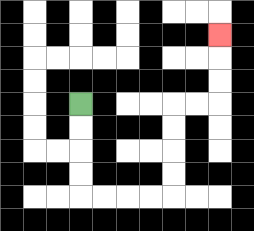{'start': '[3, 4]', 'end': '[9, 1]', 'path_directions': 'D,D,D,D,R,R,R,R,U,U,U,U,R,R,U,U,U', 'path_coordinates': '[[3, 4], [3, 5], [3, 6], [3, 7], [3, 8], [4, 8], [5, 8], [6, 8], [7, 8], [7, 7], [7, 6], [7, 5], [7, 4], [8, 4], [9, 4], [9, 3], [9, 2], [9, 1]]'}